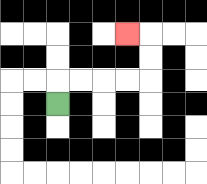{'start': '[2, 4]', 'end': '[5, 1]', 'path_directions': 'U,R,R,R,R,U,U,L', 'path_coordinates': '[[2, 4], [2, 3], [3, 3], [4, 3], [5, 3], [6, 3], [6, 2], [6, 1], [5, 1]]'}